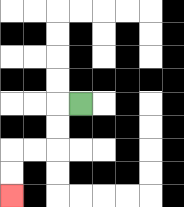{'start': '[3, 4]', 'end': '[0, 8]', 'path_directions': 'L,D,D,L,L,D,D', 'path_coordinates': '[[3, 4], [2, 4], [2, 5], [2, 6], [1, 6], [0, 6], [0, 7], [0, 8]]'}